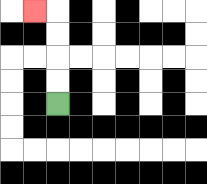{'start': '[2, 4]', 'end': '[1, 0]', 'path_directions': 'U,U,U,U,L', 'path_coordinates': '[[2, 4], [2, 3], [2, 2], [2, 1], [2, 0], [1, 0]]'}